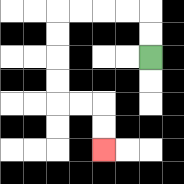{'start': '[6, 2]', 'end': '[4, 6]', 'path_directions': 'U,U,L,L,L,L,D,D,D,D,R,R,D,D', 'path_coordinates': '[[6, 2], [6, 1], [6, 0], [5, 0], [4, 0], [3, 0], [2, 0], [2, 1], [2, 2], [2, 3], [2, 4], [3, 4], [4, 4], [4, 5], [4, 6]]'}